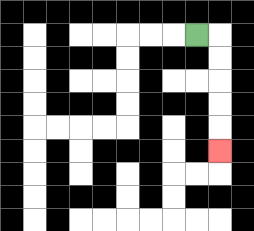{'start': '[8, 1]', 'end': '[9, 6]', 'path_directions': 'R,D,D,D,D,D', 'path_coordinates': '[[8, 1], [9, 1], [9, 2], [9, 3], [9, 4], [9, 5], [9, 6]]'}